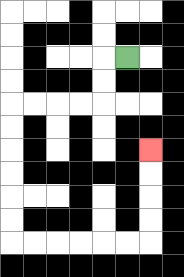{'start': '[5, 2]', 'end': '[6, 6]', 'path_directions': 'L,D,D,L,L,L,L,D,D,D,D,D,D,R,R,R,R,R,R,U,U,U,U', 'path_coordinates': '[[5, 2], [4, 2], [4, 3], [4, 4], [3, 4], [2, 4], [1, 4], [0, 4], [0, 5], [0, 6], [0, 7], [0, 8], [0, 9], [0, 10], [1, 10], [2, 10], [3, 10], [4, 10], [5, 10], [6, 10], [6, 9], [6, 8], [6, 7], [6, 6]]'}